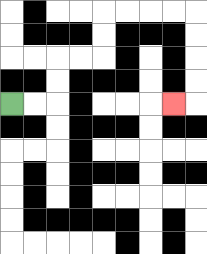{'start': '[0, 4]', 'end': '[7, 4]', 'path_directions': 'R,R,U,U,R,R,U,U,R,R,R,R,D,D,D,D,L', 'path_coordinates': '[[0, 4], [1, 4], [2, 4], [2, 3], [2, 2], [3, 2], [4, 2], [4, 1], [4, 0], [5, 0], [6, 0], [7, 0], [8, 0], [8, 1], [8, 2], [8, 3], [8, 4], [7, 4]]'}